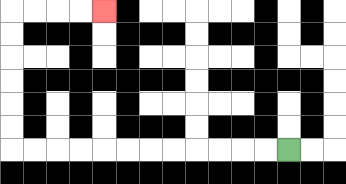{'start': '[12, 6]', 'end': '[4, 0]', 'path_directions': 'L,L,L,L,L,L,L,L,L,L,L,L,U,U,U,U,U,U,R,R,R,R', 'path_coordinates': '[[12, 6], [11, 6], [10, 6], [9, 6], [8, 6], [7, 6], [6, 6], [5, 6], [4, 6], [3, 6], [2, 6], [1, 6], [0, 6], [0, 5], [0, 4], [0, 3], [0, 2], [0, 1], [0, 0], [1, 0], [2, 0], [3, 0], [4, 0]]'}